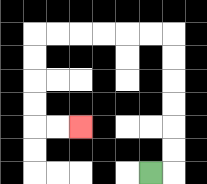{'start': '[6, 7]', 'end': '[3, 5]', 'path_directions': 'R,U,U,U,U,U,U,L,L,L,L,L,L,D,D,D,D,R,R', 'path_coordinates': '[[6, 7], [7, 7], [7, 6], [7, 5], [7, 4], [7, 3], [7, 2], [7, 1], [6, 1], [5, 1], [4, 1], [3, 1], [2, 1], [1, 1], [1, 2], [1, 3], [1, 4], [1, 5], [2, 5], [3, 5]]'}